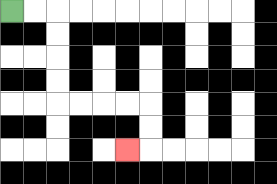{'start': '[0, 0]', 'end': '[5, 6]', 'path_directions': 'R,R,D,D,D,D,R,R,R,R,D,D,L', 'path_coordinates': '[[0, 0], [1, 0], [2, 0], [2, 1], [2, 2], [2, 3], [2, 4], [3, 4], [4, 4], [5, 4], [6, 4], [6, 5], [6, 6], [5, 6]]'}